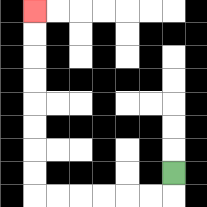{'start': '[7, 7]', 'end': '[1, 0]', 'path_directions': 'D,L,L,L,L,L,L,U,U,U,U,U,U,U,U', 'path_coordinates': '[[7, 7], [7, 8], [6, 8], [5, 8], [4, 8], [3, 8], [2, 8], [1, 8], [1, 7], [1, 6], [1, 5], [1, 4], [1, 3], [1, 2], [1, 1], [1, 0]]'}